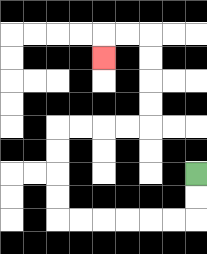{'start': '[8, 7]', 'end': '[4, 2]', 'path_directions': 'D,D,L,L,L,L,L,L,U,U,U,U,R,R,R,R,U,U,U,U,L,L,D', 'path_coordinates': '[[8, 7], [8, 8], [8, 9], [7, 9], [6, 9], [5, 9], [4, 9], [3, 9], [2, 9], [2, 8], [2, 7], [2, 6], [2, 5], [3, 5], [4, 5], [5, 5], [6, 5], [6, 4], [6, 3], [6, 2], [6, 1], [5, 1], [4, 1], [4, 2]]'}